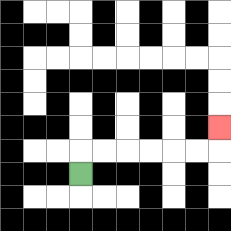{'start': '[3, 7]', 'end': '[9, 5]', 'path_directions': 'U,R,R,R,R,R,R,U', 'path_coordinates': '[[3, 7], [3, 6], [4, 6], [5, 6], [6, 6], [7, 6], [8, 6], [9, 6], [9, 5]]'}